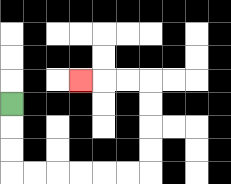{'start': '[0, 4]', 'end': '[3, 3]', 'path_directions': 'D,D,D,R,R,R,R,R,R,U,U,U,U,L,L,L', 'path_coordinates': '[[0, 4], [0, 5], [0, 6], [0, 7], [1, 7], [2, 7], [3, 7], [4, 7], [5, 7], [6, 7], [6, 6], [6, 5], [6, 4], [6, 3], [5, 3], [4, 3], [3, 3]]'}